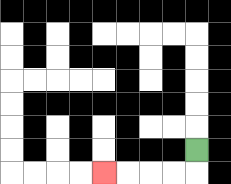{'start': '[8, 6]', 'end': '[4, 7]', 'path_directions': 'D,L,L,L,L', 'path_coordinates': '[[8, 6], [8, 7], [7, 7], [6, 7], [5, 7], [4, 7]]'}